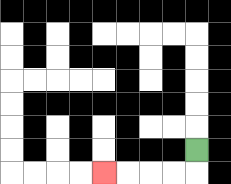{'start': '[8, 6]', 'end': '[4, 7]', 'path_directions': 'D,L,L,L,L', 'path_coordinates': '[[8, 6], [8, 7], [7, 7], [6, 7], [5, 7], [4, 7]]'}